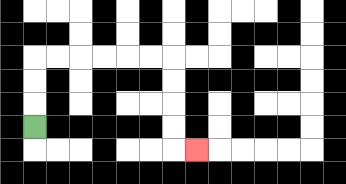{'start': '[1, 5]', 'end': '[8, 6]', 'path_directions': 'U,U,U,R,R,R,R,R,R,D,D,D,D,R', 'path_coordinates': '[[1, 5], [1, 4], [1, 3], [1, 2], [2, 2], [3, 2], [4, 2], [5, 2], [6, 2], [7, 2], [7, 3], [7, 4], [7, 5], [7, 6], [8, 6]]'}